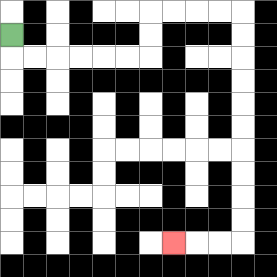{'start': '[0, 1]', 'end': '[7, 10]', 'path_directions': 'D,R,R,R,R,R,R,U,U,R,R,R,R,D,D,D,D,D,D,D,D,D,D,L,L,L', 'path_coordinates': '[[0, 1], [0, 2], [1, 2], [2, 2], [3, 2], [4, 2], [5, 2], [6, 2], [6, 1], [6, 0], [7, 0], [8, 0], [9, 0], [10, 0], [10, 1], [10, 2], [10, 3], [10, 4], [10, 5], [10, 6], [10, 7], [10, 8], [10, 9], [10, 10], [9, 10], [8, 10], [7, 10]]'}